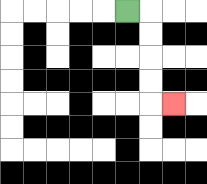{'start': '[5, 0]', 'end': '[7, 4]', 'path_directions': 'R,D,D,D,D,R', 'path_coordinates': '[[5, 0], [6, 0], [6, 1], [6, 2], [6, 3], [6, 4], [7, 4]]'}